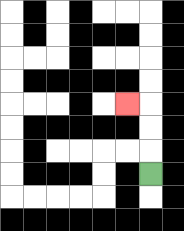{'start': '[6, 7]', 'end': '[5, 4]', 'path_directions': 'U,U,U,L', 'path_coordinates': '[[6, 7], [6, 6], [6, 5], [6, 4], [5, 4]]'}